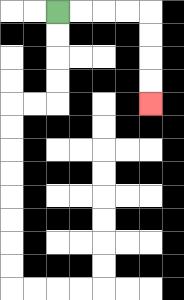{'start': '[2, 0]', 'end': '[6, 4]', 'path_directions': 'R,R,R,R,D,D,D,D', 'path_coordinates': '[[2, 0], [3, 0], [4, 0], [5, 0], [6, 0], [6, 1], [6, 2], [6, 3], [6, 4]]'}